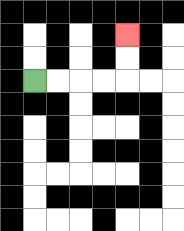{'start': '[1, 3]', 'end': '[5, 1]', 'path_directions': 'R,R,R,R,U,U', 'path_coordinates': '[[1, 3], [2, 3], [3, 3], [4, 3], [5, 3], [5, 2], [5, 1]]'}